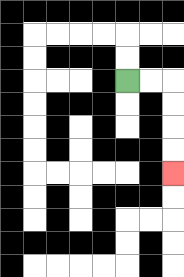{'start': '[5, 3]', 'end': '[7, 7]', 'path_directions': 'R,R,D,D,D,D', 'path_coordinates': '[[5, 3], [6, 3], [7, 3], [7, 4], [7, 5], [7, 6], [7, 7]]'}